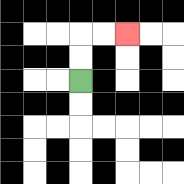{'start': '[3, 3]', 'end': '[5, 1]', 'path_directions': 'U,U,R,R', 'path_coordinates': '[[3, 3], [3, 2], [3, 1], [4, 1], [5, 1]]'}